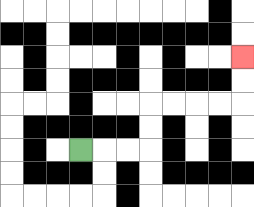{'start': '[3, 6]', 'end': '[10, 2]', 'path_directions': 'R,R,R,U,U,R,R,R,R,U,U', 'path_coordinates': '[[3, 6], [4, 6], [5, 6], [6, 6], [6, 5], [6, 4], [7, 4], [8, 4], [9, 4], [10, 4], [10, 3], [10, 2]]'}